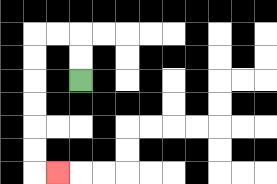{'start': '[3, 3]', 'end': '[2, 7]', 'path_directions': 'U,U,L,L,D,D,D,D,D,D,R', 'path_coordinates': '[[3, 3], [3, 2], [3, 1], [2, 1], [1, 1], [1, 2], [1, 3], [1, 4], [1, 5], [1, 6], [1, 7], [2, 7]]'}